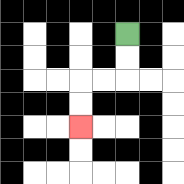{'start': '[5, 1]', 'end': '[3, 5]', 'path_directions': 'D,D,L,L,D,D', 'path_coordinates': '[[5, 1], [5, 2], [5, 3], [4, 3], [3, 3], [3, 4], [3, 5]]'}